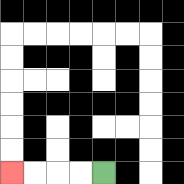{'start': '[4, 7]', 'end': '[0, 7]', 'path_directions': 'L,L,L,L', 'path_coordinates': '[[4, 7], [3, 7], [2, 7], [1, 7], [0, 7]]'}